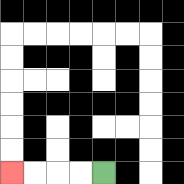{'start': '[4, 7]', 'end': '[0, 7]', 'path_directions': 'L,L,L,L', 'path_coordinates': '[[4, 7], [3, 7], [2, 7], [1, 7], [0, 7]]'}